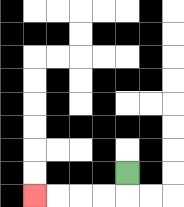{'start': '[5, 7]', 'end': '[1, 8]', 'path_directions': 'D,L,L,L,L', 'path_coordinates': '[[5, 7], [5, 8], [4, 8], [3, 8], [2, 8], [1, 8]]'}